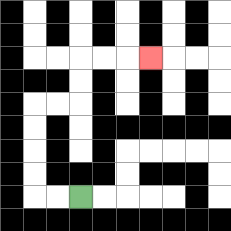{'start': '[3, 8]', 'end': '[6, 2]', 'path_directions': 'L,L,U,U,U,U,R,R,U,U,R,R,R', 'path_coordinates': '[[3, 8], [2, 8], [1, 8], [1, 7], [1, 6], [1, 5], [1, 4], [2, 4], [3, 4], [3, 3], [3, 2], [4, 2], [5, 2], [6, 2]]'}